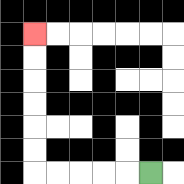{'start': '[6, 7]', 'end': '[1, 1]', 'path_directions': 'L,L,L,L,L,U,U,U,U,U,U', 'path_coordinates': '[[6, 7], [5, 7], [4, 7], [3, 7], [2, 7], [1, 7], [1, 6], [1, 5], [1, 4], [1, 3], [1, 2], [1, 1]]'}